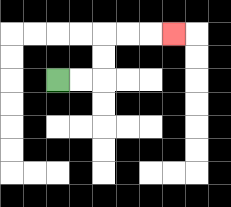{'start': '[2, 3]', 'end': '[7, 1]', 'path_directions': 'R,R,U,U,R,R,R', 'path_coordinates': '[[2, 3], [3, 3], [4, 3], [4, 2], [4, 1], [5, 1], [6, 1], [7, 1]]'}